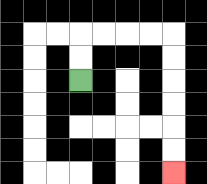{'start': '[3, 3]', 'end': '[7, 7]', 'path_directions': 'U,U,R,R,R,R,D,D,D,D,D,D', 'path_coordinates': '[[3, 3], [3, 2], [3, 1], [4, 1], [5, 1], [6, 1], [7, 1], [7, 2], [7, 3], [7, 4], [7, 5], [7, 6], [7, 7]]'}